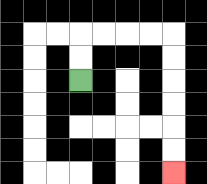{'start': '[3, 3]', 'end': '[7, 7]', 'path_directions': 'U,U,R,R,R,R,D,D,D,D,D,D', 'path_coordinates': '[[3, 3], [3, 2], [3, 1], [4, 1], [5, 1], [6, 1], [7, 1], [7, 2], [7, 3], [7, 4], [7, 5], [7, 6], [7, 7]]'}